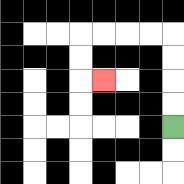{'start': '[7, 5]', 'end': '[4, 3]', 'path_directions': 'U,U,U,U,L,L,L,L,D,D,R', 'path_coordinates': '[[7, 5], [7, 4], [7, 3], [7, 2], [7, 1], [6, 1], [5, 1], [4, 1], [3, 1], [3, 2], [3, 3], [4, 3]]'}